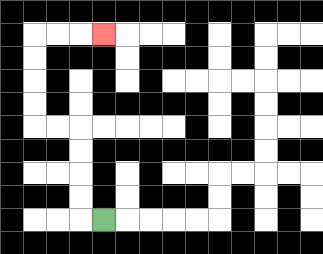{'start': '[4, 9]', 'end': '[4, 1]', 'path_directions': 'L,U,U,U,U,L,L,U,U,U,U,R,R,R', 'path_coordinates': '[[4, 9], [3, 9], [3, 8], [3, 7], [3, 6], [3, 5], [2, 5], [1, 5], [1, 4], [1, 3], [1, 2], [1, 1], [2, 1], [3, 1], [4, 1]]'}